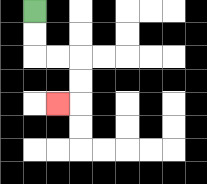{'start': '[1, 0]', 'end': '[2, 4]', 'path_directions': 'D,D,R,R,D,D,L', 'path_coordinates': '[[1, 0], [1, 1], [1, 2], [2, 2], [3, 2], [3, 3], [3, 4], [2, 4]]'}